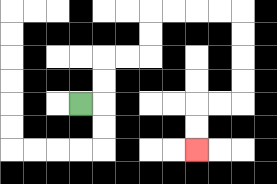{'start': '[3, 4]', 'end': '[8, 6]', 'path_directions': 'R,U,U,R,R,U,U,R,R,R,R,D,D,D,D,L,L,D,D', 'path_coordinates': '[[3, 4], [4, 4], [4, 3], [4, 2], [5, 2], [6, 2], [6, 1], [6, 0], [7, 0], [8, 0], [9, 0], [10, 0], [10, 1], [10, 2], [10, 3], [10, 4], [9, 4], [8, 4], [8, 5], [8, 6]]'}